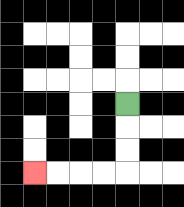{'start': '[5, 4]', 'end': '[1, 7]', 'path_directions': 'D,D,D,L,L,L,L', 'path_coordinates': '[[5, 4], [5, 5], [5, 6], [5, 7], [4, 7], [3, 7], [2, 7], [1, 7]]'}